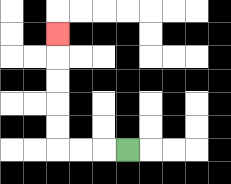{'start': '[5, 6]', 'end': '[2, 1]', 'path_directions': 'L,L,L,U,U,U,U,U', 'path_coordinates': '[[5, 6], [4, 6], [3, 6], [2, 6], [2, 5], [2, 4], [2, 3], [2, 2], [2, 1]]'}